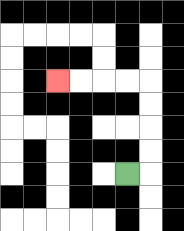{'start': '[5, 7]', 'end': '[2, 3]', 'path_directions': 'R,U,U,U,U,L,L,L,L', 'path_coordinates': '[[5, 7], [6, 7], [6, 6], [6, 5], [6, 4], [6, 3], [5, 3], [4, 3], [3, 3], [2, 3]]'}